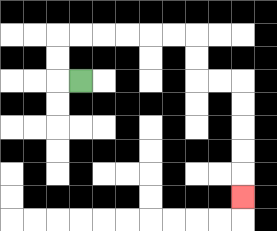{'start': '[3, 3]', 'end': '[10, 8]', 'path_directions': 'L,U,U,R,R,R,R,R,R,D,D,R,R,D,D,D,D,D', 'path_coordinates': '[[3, 3], [2, 3], [2, 2], [2, 1], [3, 1], [4, 1], [5, 1], [6, 1], [7, 1], [8, 1], [8, 2], [8, 3], [9, 3], [10, 3], [10, 4], [10, 5], [10, 6], [10, 7], [10, 8]]'}